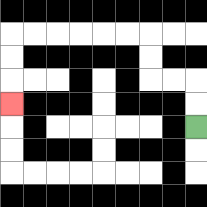{'start': '[8, 5]', 'end': '[0, 4]', 'path_directions': 'U,U,L,L,U,U,L,L,L,L,L,L,D,D,D', 'path_coordinates': '[[8, 5], [8, 4], [8, 3], [7, 3], [6, 3], [6, 2], [6, 1], [5, 1], [4, 1], [3, 1], [2, 1], [1, 1], [0, 1], [0, 2], [0, 3], [0, 4]]'}